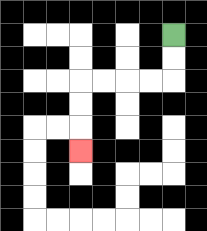{'start': '[7, 1]', 'end': '[3, 6]', 'path_directions': 'D,D,L,L,L,L,D,D,D', 'path_coordinates': '[[7, 1], [7, 2], [7, 3], [6, 3], [5, 3], [4, 3], [3, 3], [3, 4], [3, 5], [3, 6]]'}